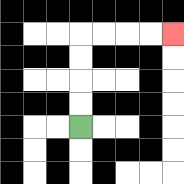{'start': '[3, 5]', 'end': '[7, 1]', 'path_directions': 'U,U,U,U,R,R,R,R', 'path_coordinates': '[[3, 5], [3, 4], [3, 3], [3, 2], [3, 1], [4, 1], [5, 1], [6, 1], [7, 1]]'}